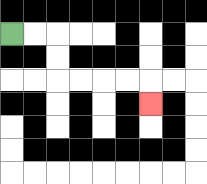{'start': '[0, 1]', 'end': '[6, 4]', 'path_directions': 'R,R,D,D,R,R,R,R,D', 'path_coordinates': '[[0, 1], [1, 1], [2, 1], [2, 2], [2, 3], [3, 3], [4, 3], [5, 3], [6, 3], [6, 4]]'}